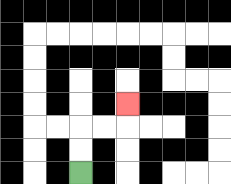{'start': '[3, 7]', 'end': '[5, 4]', 'path_directions': 'U,U,R,R,U', 'path_coordinates': '[[3, 7], [3, 6], [3, 5], [4, 5], [5, 5], [5, 4]]'}